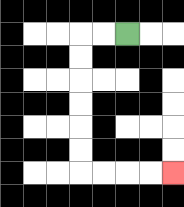{'start': '[5, 1]', 'end': '[7, 7]', 'path_directions': 'L,L,D,D,D,D,D,D,R,R,R,R', 'path_coordinates': '[[5, 1], [4, 1], [3, 1], [3, 2], [3, 3], [3, 4], [3, 5], [3, 6], [3, 7], [4, 7], [5, 7], [6, 7], [7, 7]]'}